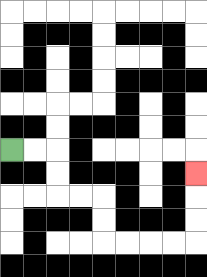{'start': '[0, 6]', 'end': '[8, 7]', 'path_directions': 'R,R,D,D,R,R,D,D,R,R,R,R,U,U,U', 'path_coordinates': '[[0, 6], [1, 6], [2, 6], [2, 7], [2, 8], [3, 8], [4, 8], [4, 9], [4, 10], [5, 10], [6, 10], [7, 10], [8, 10], [8, 9], [8, 8], [8, 7]]'}